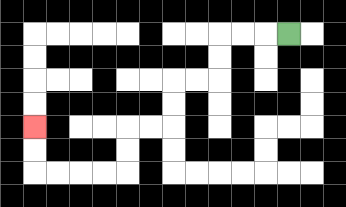{'start': '[12, 1]', 'end': '[1, 5]', 'path_directions': 'L,L,L,D,D,L,L,D,D,L,L,D,D,L,L,L,L,U,U', 'path_coordinates': '[[12, 1], [11, 1], [10, 1], [9, 1], [9, 2], [9, 3], [8, 3], [7, 3], [7, 4], [7, 5], [6, 5], [5, 5], [5, 6], [5, 7], [4, 7], [3, 7], [2, 7], [1, 7], [1, 6], [1, 5]]'}